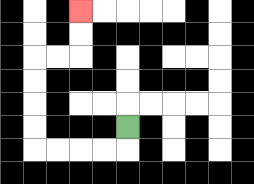{'start': '[5, 5]', 'end': '[3, 0]', 'path_directions': 'D,L,L,L,L,U,U,U,U,R,R,U,U', 'path_coordinates': '[[5, 5], [5, 6], [4, 6], [3, 6], [2, 6], [1, 6], [1, 5], [1, 4], [1, 3], [1, 2], [2, 2], [3, 2], [3, 1], [3, 0]]'}